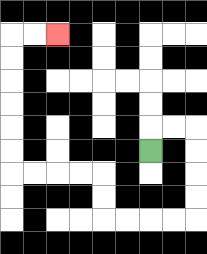{'start': '[6, 6]', 'end': '[2, 1]', 'path_directions': 'U,R,R,D,D,D,D,L,L,L,L,U,U,L,L,L,L,U,U,U,U,U,U,R,R', 'path_coordinates': '[[6, 6], [6, 5], [7, 5], [8, 5], [8, 6], [8, 7], [8, 8], [8, 9], [7, 9], [6, 9], [5, 9], [4, 9], [4, 8], [4, 7], [3, 7], [2, 7], [1, 7], [0, 7], [0, 6], [0, 5], [0, 4], [0, 3], [0, 2], [0, 1], [1, 1], [2, 1]]'}